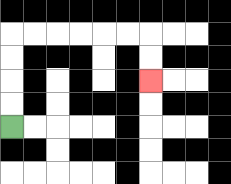{'start': '[0, 5]', 'end': '[6, 3]', 'path_directions': 'U,U,U,U,R,R,R,R,R,R,D,D', 'path_coordinates': '[[0, 5], [0, 4], [0, 3], [0, 2], [0, 1], [1, 1], [2, 1], [3, 1], [4, 1], [5, 1], [6, 1], [6, 2], [6, 3]]'}